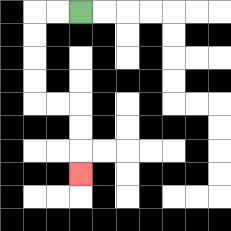{'start': '[3, 0]', 'end': '[3, 7]', 'path_directions': 'L,L,D,D,D,D,R,R,D,D,D', 'path_coordinates': '[[3, 0], [2, 0], [1, 0], [1, 1], [1, 2], [1, 3], [1, 4], [2, 4], [3, 4], [3, 5], [3, 6], [3, 7]]'}